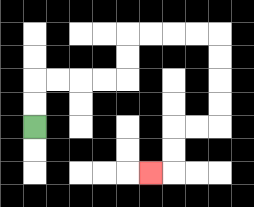{'start': '[1, 5]', 'end': '[6, 7]', 'path_directions': 'U,U,R,R,R,R,U,U,R,R,R,R,D,D,D,D,L,L,D,D,L', 'path_coordinates': '[[1, 5], [1, 4], [1, 3], [2, 3], [3, 3], [4, 3], [5, 3], [5, 2], [5, 1], [6, 1], [7, 1], [8, 1], [9, 1], [9, 2], [9, 3], [9, 4], [9, 5], [8, 5], [7, 5], [7, 6], [7, 7], [6, 7]]'}